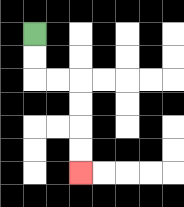{'start': '[1, 1]', 'end': '[3, 7]', 'path_directions': 'D,D,R,R,D,D,D,D', 'path_coordinates': '[[1, 1], [1, 2], [1, 3], [2, 3], [3, 3], [3, 4], [3, 5], [3, 6], [3, 7]]'}